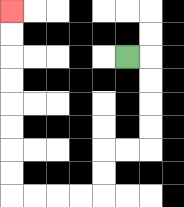{'start': '[5, 2]', 'end': '[0, 0]', 'path_directions': 'R,D,D,D,D,L,L,D,D,L,L,L,L,U,U,U,U,U,U,U,U', 'path_coordinates': '[[5, 2], [6, 2], [6, 3], [6, 4], [6, 5], [6, 6], [5, 6], [4, 6], [4, 7], [4, 8], [3, 8], [2, 8], [1, 8], [0, 8], [0, 7], [0, 6], [0, 5], [0, 4], [0, 3], [0, 2], [0, 1], [0, 0]]'}